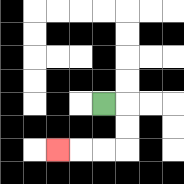{'start': '[4, 4]', 'end': '[2, 6]', 'path_directions': 'R,D,D,L,L,L', 'path_coordinates': '[[4, 4], [5, 4], [5, 5], [5, 6], [4, 6], [3, 6], [2, 6]]'}